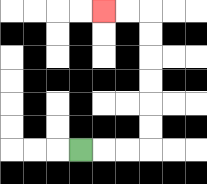{'start': '[3, 6]', 'end': '[4, 0]', 'path_directions': 'R,R,R,U,U,U,U,U,U,L,L', 'path_coordinates': '[[3, 6], [4, 6], [5, 6], [6, 6], [6, 5], [6, 4], [6, 3], [6, 2], [6, 1], [6, 0], [5, 0], [4, 0]]'}